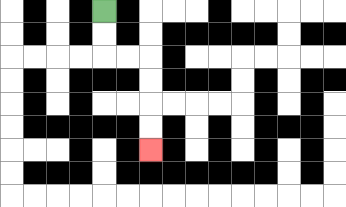{'start': '[4, 0]', 'end': '[6, 6]', 'path_directions': 'D,D,R,R,D,D,D,D', 'path_coordinates': '[[4, 0], [4, 1], [4, 2], [5, 2], [6, 2], [6, 3], [6, 4], [6, 5], [6, 6]]'}